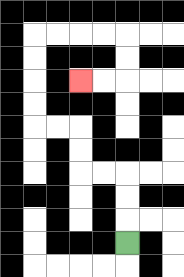{'start': '[5, 10]', 'end': '[3, 3]', 'path_directions': 'U,U,U,L,L,U,U,L,L,U,U,U,U,R,R,R,R,D,D,L,L', 'path_coordinates': '[[5, 10], [5, 9], [5, 8], [5, 7], [4, 7], [3, 7], [3, 6], [3, 5], [2, 5], [1, 5], [1, 4], [1, 3], [1, 2], [1, 1], [2, 1], [3, 1], [4, 1], [5, 1], [5, 2], [5, 3], [4, 3], [3, 3]]'}